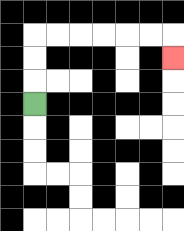{'start': '[1, 4]', 'end': '[7, 2]', 'path_directions': 'U,U,U,R,R,R,R,R,R,D', 'path_coordinates': '[[1, 4], [1, 3], [1, 2], [1, 1], [2, 1], [3, 1], [4, 1], [5, 1], [6, 1], [7, 1], [7, 2]]'}